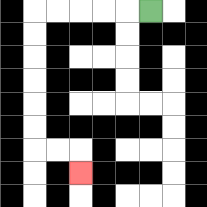{'start': '[6, 0]', 'end': '[3, 7]', 'path_directions': 'L,L,L,L,L,D,D,D,D,D,D,R,R,D', 'path_coordinates': '[[6, 0], [5, 0], [4, 0], [3, 0], [2, 0], [1, 0], [1, 1], [1, 2], [1, 3], [1, 4], [1, 5], [1, 6], [2, 6], [3, 6], [3, 7]]'}